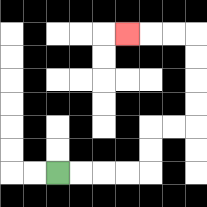{'start': '[2, 7]', 'end': '[5, 1]', 'path_directions': 'R,R,R,R,U,U,R,R,U,U,U,U,L,L,L', 'path_coordinates': '[[2, 7], [3, 7], [4, 7], [5, 7], [6, 7], [6, 6], [6, 5], [7, 5], [8, 5], [8, 4], [8, 3], [8, 2], [8, 1], [7, 1], [6, 1], [5, 1]]'}